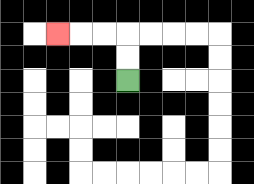{'start': '[5, 3]', 'end': '[2, 1]', 'path_directions': 'U,U,L,L,L', 'path_coordinates': '[[5, 3], [5, 2], [5, 1], [4, 1], [3, 1], [2, 1]]'}